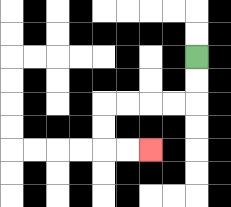{'start': '[8, 2]', 'end': '[6, 6]', 'path_directions': 'D,D,L,L,L,L,D,D,R,R', 'path_coordinates': '[[8, 2], [8, 3], [8, 4], [7, 4], [6, 4], [5, 4], [4, 4], [4, 5], [4, 6], [5, 6], [6, 6]]'}